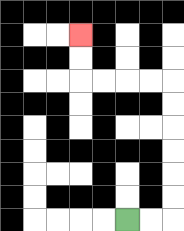{'start': '[5, 9]', 'end': '[3, 1]', 'path_directions': 'R,R,U,U,U,U,U,U,L,L,L,L,U,U', 'path_coordinates': '[[5, 9], [6, 9], [7, 9], [7, 8], [7, 7], [7, 6], [7, 5], [7, 4], [7, 3], [6, 3], [5, 3], [4, 3], [3, 3], [3, 2], [3, 1]]'}